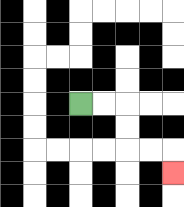{'start': '[3, 4]', 'end': '[7, 7]', 'path_directions': 'R,R,D,D,R,R,D', 'path_coordinates': '[[3, 4], [4, 4], [5, 4], [5, 5], [5, 6], [6, 6], [7, 6], [7, 7]]'}